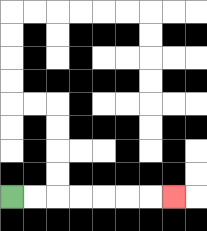{'start': '[0, 8]', 'end': '[7, 8]', 'path_directions': 'R,R,R,R,R,R,R', 'path_coordinates': '[[0, 8], [1, 8], [2, 8], [3, 8], [4, 8], [5, 8], [6, 8], [7, 8]]'}